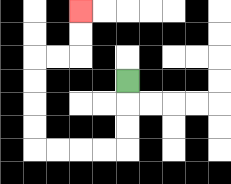{'start': '[5, 3]', 'end': '[3, 0]', 'path_directions': 'D,D,D,L,L,L,L,U,U,U,U,R,R,U,U', 'path_coordinates': '[[5, 3], [5, 4], [5, 5], [5, 6], [4, 6], [3, 6], [2, 6], [1, 6], [1, 5], [1, 4], [1, 3], [1, 2], [2, 2], [3, 2], [3, 1], [3, 0]]'}